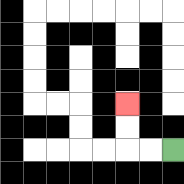{'start': '[7, 6]', 'end': '[5, 4]', 'path_directions': 'L,L,U,U', 'path_coordinates': '[[7, 6], [6, 6], [5, 6], [5, 5], [5, 4]]'}